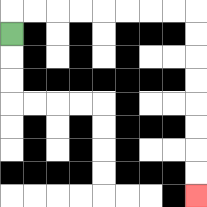{'start': '[0, 1]', 'end': '[8, 8]', 'path_directions': 'U,R,R,R,R,R,R,R,R,D,D,D,D,D,D,D,D', 'path_coordinates': '[[0, 1], [0, 0], [1, 0], [2, 0], [3, 0], [4, 0], [5, 0], [6, 0], [7, 0], [8, 0], [8, 1], [8, 2], [8, 3], [8, 4], [8, 5], [8, 6], [8, 7], [8, 8]]'}